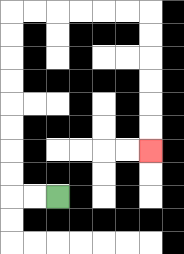{'start': '[2, 8]', 'end': '[6, 6]', 'path_directions': 'L,L,U,U,U,U,U,U,U,U,R,R,R,R,R,R,D,D,D,D,D,D', 'path_coordinates': '[[2, 8], [1, 8], [0, 8], [0, 7], [0, 6], [0, 5], [0, 4], [0, 3], [0, 2], [0, 1], [0, 0], [1, 0], [2, 0], [3, 0], [4, 0], [5, 0], [6, 0], [6, 1], [6, 2], [6, 3], [6, 4], [6, 5], [6, 6]]'}